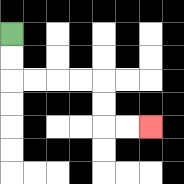{'start': '[0, 1]', 'end': '[6, 5]', 'path_directions': 'D,D,R,R,R,R,D,D,R,R', 'path_coordinates': '[[0, 1], [0, 2], [0, 3], [1, 3], [2, 3], [3, 3], [4, 3], [4, 4], [4, 5], [5, 5], [6, 5]]'}